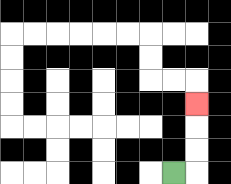{'start': '[7, 7]', 'end': '[8, 4]', 'path_directions': 'R,U,U,U', 'path_coordinates': '[[7, 7], [8, 7], [8, 6], [8, 5], [8, 4]]'}